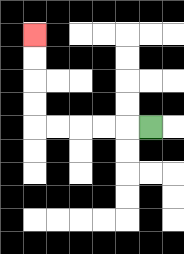{'start': '[6, 5]', 'end': '[1, 1]', 'path_directions': 'L,L,L,L,L,U,U,U,U', 'path_coordinates': '[[6, 5], [5, 5], [4, 5], [3, 5], [2, 5], [1, 5], [1, 4], [1, 3], [1, 2], [1, 1]]'}